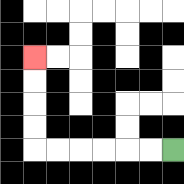{'start': '[7, 6]', 'end': '[1, 2]', 'path_directions': 'L,L,L,L,L,L,U,U,U,U', 'path_coordinates': '[[7, 6], [6, 6], [5, 6], [4, 6], [3, 6], [2, 6], [1, 6], [1, 5], [1, 4], [1, 3], [1, 2]]'}